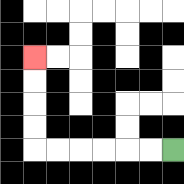{'start': '[7, 6]', 'end': '[1, 2]', 'path_directions': 'L,L,L,L,L,L,U,U,U,U', 'path_coordinates': '[[7, 6], [6, 6], [5, 6], [4, 6], [3, 6], [2, 6], [1, 6], [1, 5], [1, 4], [1, 3], [1, 2]]'}